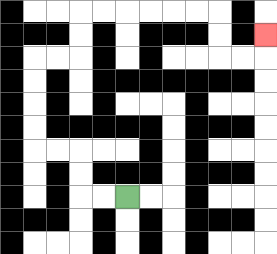{'start': '[5, 8]', 'end': '[11, 1]', 'path_directions': 'L,L,U,U,L,L,U,U,U,U,R,R,U,U,R,R,R,R,R,R,D,D,R,R,U', 'path_coordinates': '[[5, 8], [4, 8], [3, 8], [3, 7], [3, 6], [2, 6], [1, 6], [1, 5], [1, 4], [1, 3], [1, 2], [2, 2], [3, 2], [3, 1], [3, 0], [4, 0], [5, 0], [6, 0], [7, 0], [8, 0], [9, 0], [9, 1], [9, 2], [10, 2], [11, 2], [11, 1]]'}